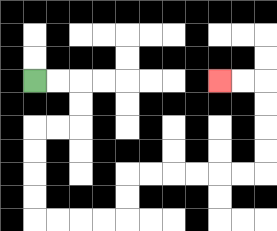{'start': '[1, 3]', 'end': '[9, 3]', 'path_directions': 'R,R,D,D,L,L,D,D,D,D,R,R,R,R,U,U,R,R,R,R,R,R,U,U,U,U,L,L', 'path_coordinates': '[[1, 3], [2, 3], [3, 3], [3, 4], [3, 5], [2, 5], [1, 5], [1, 6], [1, 7], [1, 8], [1, 9], [2, 9], [3, 9], [4, 9], [5, 9], [5, 8], [5, 7], [6, 7], [7, 7], [8, 7], [9, 7], [10, 7], [11, 7], [11, 6], [11, 5], [11, 4], [11, 3], [10, 3], [9, 3]]'}